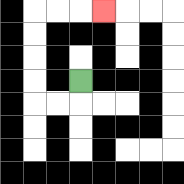{'start': '[3, 3]', 'end': '[4, 0]', 'path_directions': 'D,L,L,U,U,U,U,R,R,R', 'path_coordinates': '[[3, 3], [3, 4], [2, 4], [1, 4], [1, 3], [1, 2], [1, 1], [1, 0], [2, 0], [3, 0], [4, 0]]'}